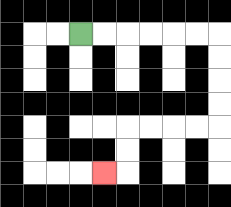{'start': '[3, 1]', 'end': '[4, 7]', 'path_directions': 'R,R,R,R,R,R,D,D,D,D,L,L,L,L,D,D,L', 'path_coordinates': '[[3, 1], [4, 1], [5, 1], [6, 1], [7, 1], [8, 1], [9, 1], [9, 2], [9, 3], [9, 4], [9, 5], [8, 5], [7, 5], [6, 5], [5, 5], [5, 6], [5, 7], [4, 7]]'}